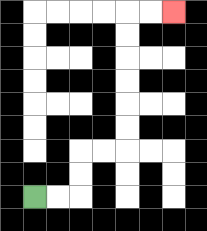{'start': '[1, 8]', 'end': '[7, 0]', 'path_directions': 'R,R,U,U,R,R,U,U,U,U,U,U,R,R', 'path_coordinates': '[[1, 8], [2, 8], [3, 8], [3, 7], [3, 6], [4, 6], [5, 6], [5, 5], [5, 4], [5, 3], [5, 2], [5, 1], [5, 0], [6, 0], [7, 0]]'}